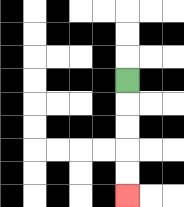{'start': '[5, 3]', 'end': '[5, 8]', 'path_directions': 'D,D,D,D,D', 'path_coordinates': '[[5, 3], [5, 4], [5, 5], [5, 6], [5, 7], [5, 8]]'}